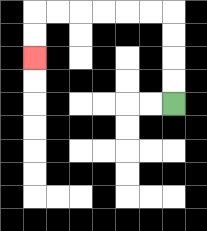{'start': '[7, 4]', 'end': '[1, 2]', 'path_directions': 'U,U,U,U,L,L,L,L,L,L,D,D', 'path_coordinates': '[[7, 4], [7, 3], [7, 2], [7, 1], [7, 0], [6, 0], [5, 0], [4, 0], [3, 0], [2, 0], [1, 0], [1, 1], [1, 2]]'}